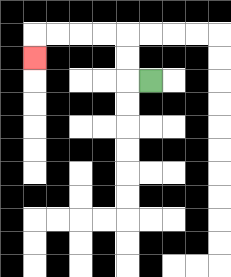{'start': '[6, 3]', 'end': '[1, 2]', 'path_directions': 'L,U,U,L,L,L,L,D', 'path_coordinates': '[[6, 3], [5, 3], [5, 2], [5, 1], [4, 1], [3, 1], [2, 1], [1, 1], [1, 2]]'}